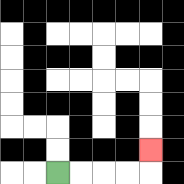{'start': '[2, 7]', 'end': '[6, 6]', 'path_directions': 'R,R,R,R,U', 'path_coordinates': '[[2, 7], [3, 7], [4, 7], [5, 7], [6, 7], [6, 6]]'}